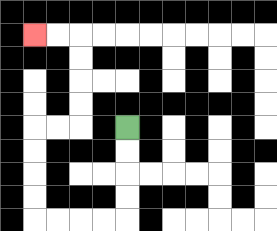{'start': '[5, 5]', 'end': '[1, 1]', 'path_directions': 'D,D,D,D,L,L,L,L,U,U,U,U,R,R,U,U,U,U,L,L', 'path_coordinates': '[[5, 5], [5, 6], [5, 7], [5, 8], [5, 9], [4, 9], [3, 9], [2, 9], [1, 9], [1, 8], [1, 7], [1, 6], [1, 5], [2, 5], [3, 5], [3, 4], [3, 3], [3, 2], [3, 1], [2, 1], [1, 1]]'}